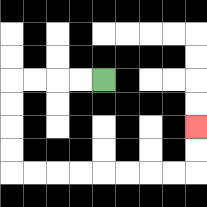{'start': '[4, 3]', 'end': '[8, 5]', 'path_directions': 'L,L,L,L,D,D,D,D,R,R,R,R,R,R,R,R,U,U', 'path_coordinates': '[[4, 3], [3, 3], [2, 3], [1, 3], [0, 3], [0, 4], [0, 5], [0, 6], [0, 7], [1, 7], [2, 7], [3, 7], [4, 7], [5, 7], [6, 7], [7, 7], [8, 7], [8, 6], [8, 5]]'}